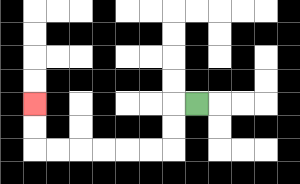{'start': '[8, 4]', 'end': '[1, 4]', 'path_directions': 'L,D,D,L,L,L,L,L,L,U,U', 'path_coordinates': '[[8, 4], [7, 4], [7, 5], [7, 6], [6, 6], [5, 6], [4, 6], [3, 6], [2, 6], [1, 6], [1, 5], [1, 4]]'}